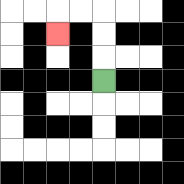{'start': '[4, 3]', 'end': '[2, 1]', 'path_directions': 'U,U,U,L,L,D', 'path_coordinates': '[[4, 3], [4, 2], [4, 1], [4, 0], [3, 0], [2, 0], [2, 1]]'}